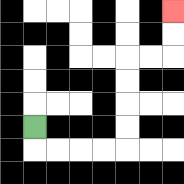{'start': '[1, 5]', 'end': '[7, 0]', 'path_directions': 'D,R,R,R,R,U,U,U,U,R,R,U,U', 'path_coordinates': '[[1, 5], [1, 6], [2, 6], [3, 6], [4, 6], [5, 6], [5, 5], [5, 4], [5, 3], [5, 2], [6, 2], [7, 2], [7, 1], [7, 0]]'}